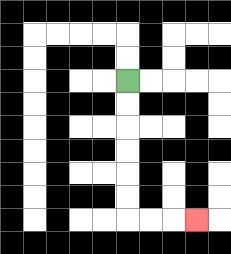{'start': '[5, 3]', 'end': '[8, 9]', 'path_directions': 'D,D,D,D,D,D,R,R,R', 'path_coordinates': '[[5, 3], [5, 4], [5, 5], [5, 6], [5, 7], [5, 8], [5, 9], [6, 9], [7, 9], [8, 9]]'}